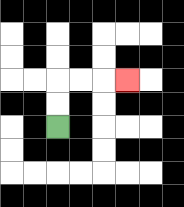{'start': '[2, 5]', 'end': '[5, 3]', 'path_directions': 'U,U,R,R,R', 'path_coordinates': '[[2, 5], [2, 4], [2, 3], [3, 3], [4, 3], [5, 3]]'}